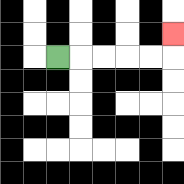{'start': '[2, 2]', 'end': '[7, 1]', 'path_directions': 'R,R,R,R,R,U', 'path_coordinates': '[[2, 2], [3, 2], [4, 2], [5, 2], [6, 2], [7, 2], [7, 1]]'}